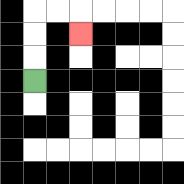{'start': '[1, 3]', 'end': '[3, 1]', 'path_directions': 'U,U,U,R,R,D', 'path_coordinates': '[[1, 3], [1, 2], [1, 1], [1, 0], [2, 0], [3, 0], [3, 1]]'}